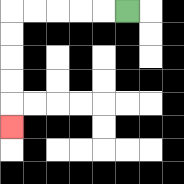{'start': '[5, 0]', 'end': '[0, 5]', 'path_directions': 'L,L,L,L,L,D,D,D,D,D', 'path_coordinates': '[[5, 0], [4, 0], [3, 0], [2, 0], [1, 0], [0, 0], [0, 1], [0, 2], [0, 3], [0, 4], [0, 5]]'}